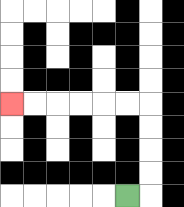{'start': '[5, 8]', 'end': '[0, 4]', 'path_directions': 'R,U,U,U,U,L,L,L,L,L,L', 'path_coordinates': '[[5, 8], [6, 8], [6, 7], [6, 6], [6, 5], [6, 4], [5, 4], [4, 4], [3, 4], [2, 4], [1, 4], [0, 4]]'}